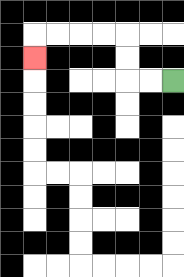{'start': '[7, 3]', 'end': '[1, 2]', 'path_directions': 'L,L,U,U,L,L,L,L,D', 'path_coordinates': '[[7, 3], [6, 3], [5, 3], [5, 2], [5, 1], [4, 1], [3, 1], [2, 1], [1, 1], [1, 2]]'}